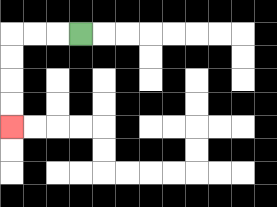{'start': '[3, 1]', 'end': '[0, 5]', 'path_directions': 'L,L,L,D,D,D,D', 'path_coordinates': '[[3, 1], [2, 1], [1, 1], [0, 1], [0, 2], [0, 3], [0, 4], [0, 5]]'}